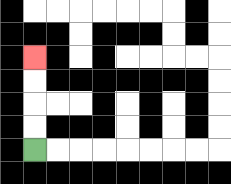{'start': '[1, 6]', 'end': '[1, 2]', 'path_directions': 'U,U,U,U', 'path_coordinates': '[[1, 6], [1, 5], [1, 4], [1, 3], [1, 2]]'}